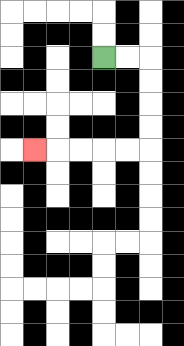{'start': '[4, 2]', 'end': '[1, 6]', 'path_directions': 'R,R,D,D,D,D,L,L,L,L,L', 'path_coordinates': '[[4, 2], [5, 2], [6, 2], [6, 3], [6, 4], [6, 5], [6, 6], [5, 6], [4, 6], [3, 6], [2, 6], [1, 6]]'}